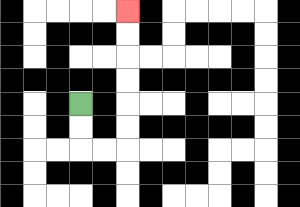{'start': '[3, 4]', 'end': '[5, 0]', 'path_directions': 'D,D,R,R,U,U,U,U,U,U', 'path_coordinates': '[[3, 4], [3, 5], [3, 6], [4, 6], [5, 6], [5, 5], [5, 4], [5, 3], [5, 2], [5, 1], [5, 0]]'}